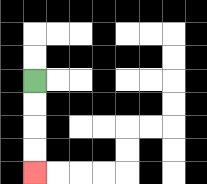{'start': '[1, 3]', 'end': '[1, 7]', 'path_directions': 'D,D,D,D', 'path_coordinates': '[[1, 3], [1, 4], [1, 5], [1, 6], [1, 7]]'}